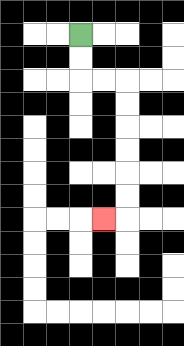{'start': '[3, 1]', 'end': '[4, 9]', 'path_directions': 'D,D,R,R,D,D,D,D,D,D,L', 'path_coordinates': '[[3, 1], [3, 2], [3, 3], [4, 3], [5, 3], [5, 4], [5, 5], [5, 6], [5, 7], [5, 8], [5, 9], [4, 9]]'}